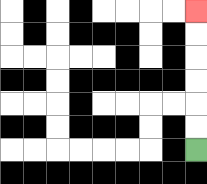{'start': '[8, 6]', 'end': '[8, 0]', 'path_directions': 'U,U,U,U,U,U', 'path_coordinates': '[[8, 6], [8, 5], [8, 4], [8, 3], [8, 2], [8, 1], [8, 0]]'}